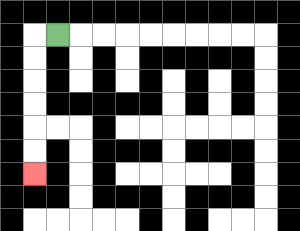{'start': '[2, 1]', 'end': '[1, 7]', 'path_directions': 'L,D,D,D,D,D,D', 'path_coordinates': '[[2, 1], [1, 1], [1, 2], [1, 3], [1, 4], [1, 5], [1, 6], [1, 7]]'}